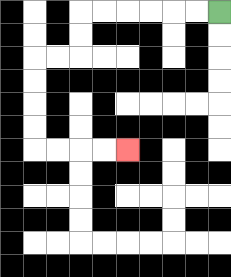{'start': '[9, 0]', 'end': '[5, 6]', 'path_directions': 'L,L,L,L,L,L,D,D,L,L,D,D,D,D,R,R,R,R', 'path_coordinates': '[[9, 0], [8, 0], [7, 0], [6, 0], [5, 0], [4, 0], [3, 0], [3, 1], [3, 2], [2, 2], [1, 2], [1, 3], [1, 4], [1, 5], [1, 6], [2, 6], [3, 6], [4, 6], [5, 6]]'}